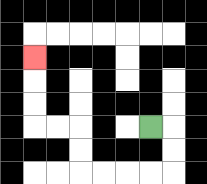{'start': '[6, 5]', 'end': '[1, 2]', 'path_directions': 'R,D,D,L,L,L,L,U,U,L,L,U,U,U', 'path_coordinates': '[[6, 5], [7, 5], [7, 6], [7, 7], [6, 7], [5, 7], [4, 7], [3, 7], [3, 6], [3, 5], [2, 5], [1, 5], [1, 4], [1, 3], [1, 2]]'}